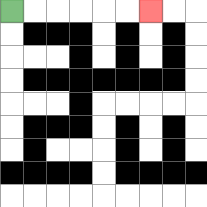{'start': '[0, 0]', 'end': '[6, 0]', 'path_directions': 'R,R,R,R,R,R', 'path_coordinates': '[[0, 0], [1, 0], [2, 0], [3, 0], [4, 0], [5, 0], [6, 0]]'}